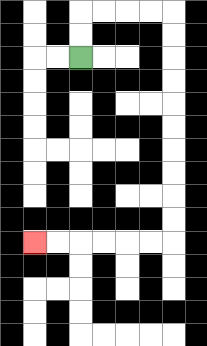{'start': '[3, 2]', 'end': '[1, 10]', 'path_directions': 'U,U,R,R,R,R,D,D,D,D,D,D,D,D,D,D,L,L,L,L,L,L', 'path_coordinates': '[[3, 2], [3, 1], [3, 0], [4, 0], [5, 0], [6, 0], [7, 0], [7, 1], [7, 2], [7, 3], [7, 4], [7, 5], [7, 6], [7, 7], [7, 8], [7, 9], [7, 10], [6, 10], [5, 10], [4, 10], [3, 10], [2, 10], [1, 10]]'}